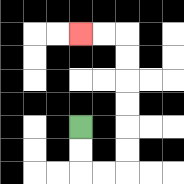{'start': '[3, 5]', 'end': '[3, 1]', 'path_directions': 'D,D,R,R,U,U,U,U,U,U,L,L', 'path_coordinates': '[[3, 5], [3, 6], [3, 7], [4, 7], [5, 7], [5, 6], [5, 5], [5, 4], [5, 3], [5, 2], [5, 1], [4, 1], [3, 1]]'}